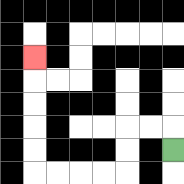{'start': '[7, 6]', 'end': '[1, 2]', 'path_directions': 'U,L,L,D,D,L,L,L,L,U,U,U,U,U', 'path_coordinates': '[[7, 6], [7, 5], [6, 5], [5, 5], [5, 6], [5, 7], [4, 7], [3, 7], [2, 7], [1, 7], [1, 6], [1, 5], [1, 4], [1, 3], [1, 2]]'}